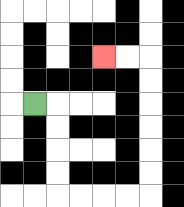{'start': '[1, 4]', 'end': '[4, 2]', 'path_directions': 'R,D,D,D,D,R,R,R,R,U,U,U,U,U,U,L,L', 'path_coordinates': '[[1, 4], [2, 4], [2, 5], [2, 6], [2, 7], [2, 8], [3, 8], [4, 8], [5, 8], [6, 8], [6, 7], [6, 6], [6, 5], [6, 4], [6, 3], [6, 2], [5, 2], [4, 2]]'}